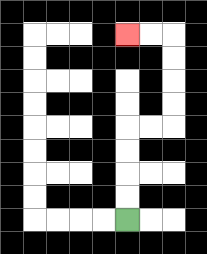{'start': '[5, 9]', 'end': '[5, 1]', 'path_directions': 'U,U,U,U,R,R,U,U,U,U,L,L', 'path_coordinates': '[[5, 9], [5, 8], [5, 7], [5, 6], [5, 5], [6, 5], [7, 5], [7, 4], [7, 3], [7, 2], [7, 1], [6, 1], [5, 1]]'}